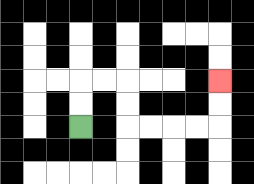{'start': '[3, 5]', 'end': '[9, 3]', 'path_directions': 'U,U,R,R,D,D,R,R,R,R,U,U', 'path_coordinates': '[[3, 5], [3, 4], [3, 3], [4, 3], [5, 3], [5, 4], [5, 5], [6, 5], [7, 5], [8, 5], [9, 5], [9, 4], [9, 3]]'}